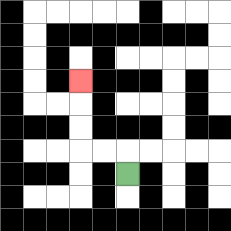{'start': '[5, 7]', 'end': '[3, 3]', 'path_directions': 'U,L,L,U,U,U', 'path_coordinates': '[[5, 7], [5, 6], [4, 6], [3, 6], [3, 5], [3, 4], [3, 3]]'}